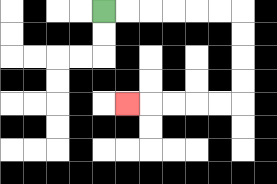{'start': '[4, 0]', 'end': '[5, 4]', 'path_directions': 'R,R,R,R,R,R,D,D,D,D,L,L,L,L,L', 'path_coordinates': '[[4, 0], [5, 0], [6, 0], [7, 0], [8, 0], [9, 0], [10, 0], [10, 1], [10, 2], [10, 3], [10, 4], [9, 4], [8, 4], [7, 4], [6, 4], [5, 4]]'}